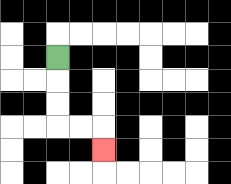{'start': '[2, 2]', 'end': '[4, 6]', 'path_directions': 'D,D,D,R,R,D', 'path_coordinates': '[[2, 2], [2, 3], [2, 4], [2, 5], [3, 5], [4, 5], [4, 6]]'}